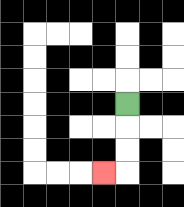{'start': '[5, 4]', 'end': '[4, 7]', 'path_directions': 'D,D,D,L', 'path_coordinates': '[[5, 4], [5, 5], [5, 6], [5, 7], [4, 7]]'}